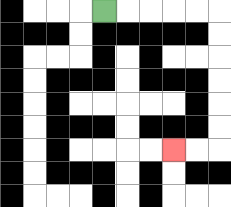{'start': '[4, 0]', 'end': '[7, 6]', 'path_directions': 'R,R,R,R,R,D,D,D,D,D,D,L,L', 'path_coordinates': '[[4, 0], [5, 0], [6, 0], [7, 0], [8, 0], [9, 0], [9, 1], [9, 2], [9, 3], [9, 4], [9, 5], [9, 6], [8, 6], [7, 6]]'}